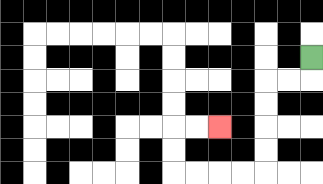{'start': '[13, 2]', 'end': '[9, 5]', 'path_directions': 'D,L,L,D,D,D,D,L,L,L,L,U,U,R,R', 'path_coordinates': '[[13, 2], [13, 3], [12, 3], [11, 3], [11, 4], [11, 5], [11, 6], [11, 7], [10, 7], [9, 7], [8, 7], [7, 7], [7, 6], [7, 5], [8, 5], [9, 5]]'}